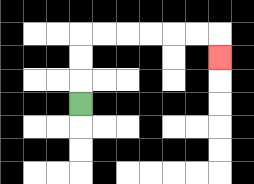{'start': '[3, 4]', 'end': '[9, 2]', 'path_directions': 'U,U,U,R,R,R,R,R,R,D', 'path_coordinates': '[[3, 4], [3, 3], [3, 2], [3, 1], [4, 1], [5, 1], [6, 1], [7, 1], [8, 1], [9, 1], [9, 2]]'}